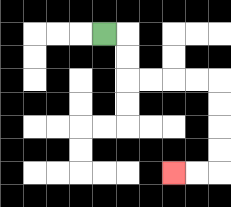{'start': '[4, 1]', 'end': '[7, 7]', 'path_directions': 'R,D,D,R,R,R,R,D,D,D,D,L,L', 'path_coordinates': '[[4, 1], [5, 1], [5, 2], [5, 3], [6, 3], [7, 3], [8, 3], [9, 3], [9, 4], [9, 5], [9, 6], [9, 7], [8, 7], [7, 7]]'}